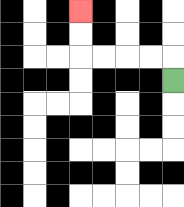{'start': '[7, 3]', 'end': '[3, 0]', 'path_directions': 'U,L,L,L,L,U,U', 'path_coordinates': '[[7, 3], [7, 2], [6, 2], [5, 2], [4, 2], [3, 2], [3, 1], [3, 0]]'}